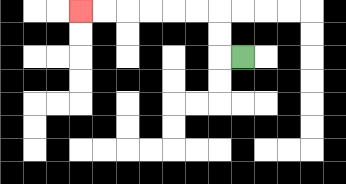{'start': '[10, 2]', 'end': '[3, 0]', 'path_directions': 'L,U,U,L,L,L,L,L,L', 'path_coordinates': '[[10, 2], [9, 2], [9, 1], [9, 0], [8, 0], [7, 0], [6, 0], [5, 0], [4, 0], [3, 0]]'}